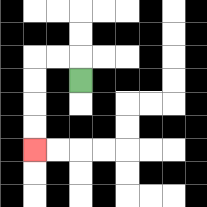{'start': '[3, 3]', 'end': '[1, 6]', 'path_directions': 'U,L,L,D,D,D,D', 'path_coordinates': '[[3, 3], [3, 2], [2, 2], [1, 2], [1, 3], [1, 4], [1, 5], [1, 6]]'}